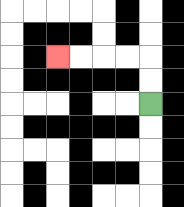{'start': '[6, 4]', 'end': '[2, 2]', 'path_directions': 'U,U,L,L,L,L', 'path_coordinates': '[[6, 4], [6, 3], [6, 2], [5, 2], [4, 2], [3, 2], [2, 2]]'}